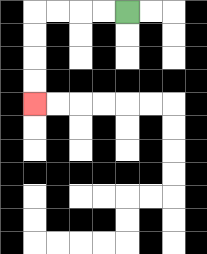{'start': '[5, 0]', 'end': '[1, 4]', 'path_directions': 'L,L,L,L,D,D,D,D', 'path_coordinates': '[[5, 0], [4, 0], [3, 0], [2, 0], [1, 0], [1, 1], [1, 2], [1, 3], [1, 4]]'}